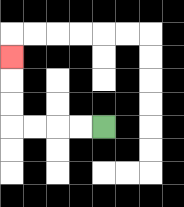{'start': '[4, 5]', 'end': '[0, 2]', 'path_directions': 'L,L,L,L,U,U,U', 'path_coordinates': '[[4, 5], [3, 5], [2, 5], [1, 5], [0, 5], [0, 4], [0, 3], [0, 2]]'}